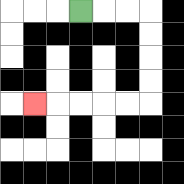{'start': '[3, 0]', 'end': '[1, 4]', 'path_directions': 'R,R,R,D,D,D,D,L,L,L,L,L', 'path_coordinates': '[[3, 0], [4, 0], [5, 0], [6, 0], [6, 1], [6, 2], [6, 3], [6, 4], [5, 4], [4, 4], [3, 4], [2, 4], [1, 4]]'}